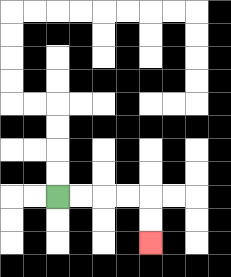{'start': '[2, 8]', 'end': '[6, 10]', 'path_directions': 'R,R,R,R,D,D', 'path_coordinates': '[[2, 8], [3, 8], [4, 8], [5, 8], [6, 8], [6, 9], [6, 10]]'}